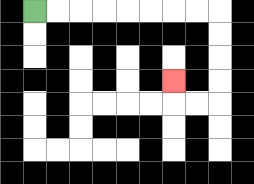{'start': '[1, 0]', 'end': '[7, 3]', 'path_directions': 'R,R,R,R,R,R,R,R,D,D,D,D,L,L,U', 'path_coordinates': '[[1, 0], [2, 0], [3, 0], [4, 0], [5, 0], [6, 0], [7, 0], [8, 0], [9, 0], [9, 1], [9, 2], [9, 3], [9, 4], [8, 4], [7, 4], [7, 3]]'}